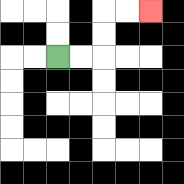{'start': '[2, 2]', 'end': '[6, 0]', 'path_directions': 'R,R,U,U,R,R', 'path_coordinates': '[[2, 2], [3, 2], [4, 2], [4, 1], [4, 0], [5, 0], [6, 0]]'}